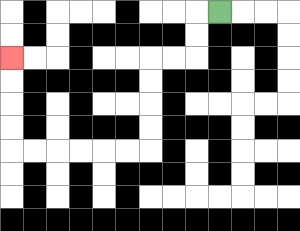{'start': '[9, 0]', 'end': '[0, 2]', 'path_directions': 'L,D,D,L,L,D,D,D,D,L,L,L,L,L,L,U,U,U,U', 'path_coordinates': '[[9, 0], [8, 0], [8, 1], [8, 2], [7, 2], [6, 2], [6, 3], [6, 4], [6, 5], [6, 6], [5, 6], [4, 6], [3, 6], [2, 6], [1, 6], [0, 6], [0, 5], [0, 4], [0, 3], [0, 2]]'}